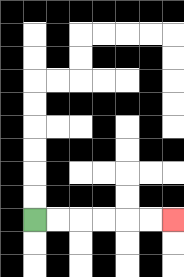{'start': '[1, 9]', 'end': '[7, 9]', 'path_directions': 'R,R,R,R,R,R', 'path_coordinates': '[[1, 9], [2, 9], [3, 9], [4, 9], [5, 9], [6, 9], [7, 9]]'}